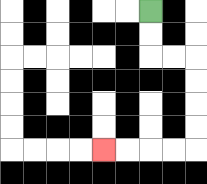{'start': '[6, 0]', 'end': '[4, 6]', 'path_directions': 'D,D,R,R,D,D,D,D,L,L,L,L', 'path_coordinates': '[[6, 0], [6, 1], [6, 2], [7, 2], [8, 2], [8, 3], [8, 4], [8, 5], [8, 6], [7, 6], [6, 6], [5, 6], [4, 6]]'}